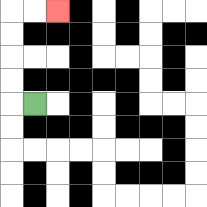{'start': '[1, 4]', 'end': '[2, 0]', 'path_directions': 'L,U,U,U,U,R,R', 'path_coordinates': '[[1, 4], [0, 4], [0, 3], [0, 2], [0, 1], [0, 0], [1, 0], [2, 0]]'}